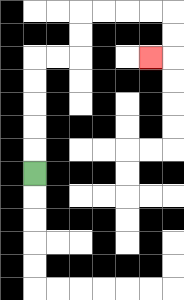{'start': '[1, 7]', 'end': '[6, 2]', 'path_directions': 'U,U,U,U,U,R,R,U,U,R,R,R,R,D,D,L', 'path_coordinates': '[[1, 7], [1, 6], [1, 5], [1, 4], [1, 3], [1, 2], [2, 2], [3, 2], [3, 1], [3, 0], [4, 0], [5, 0], [6, 0], [7, 0], [7, 1], [7, 2], [6, 2]]'}